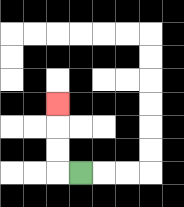{'start': '[3, 7]', 'end': '[2, 4]', 'path_directions': 'L,U,U,U', 'path_coordinates': '[[3, 7], [2, 7], [2, 6], [2, 5], [2, 4]]'}